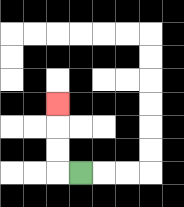{'start': '[3, 7]', 'end': '[2, 4]', 'path_directions': 'L,U,U,U', 'path_coordinates': '[[3, 7], [2, 7], [2, 6], [2, 5], [2, 4]]'}